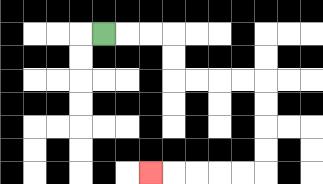{'start': '[4, 1]', 'end': '[6, 7]', 'path_directions': 'R,R,R,D,D,R,R,R,R,D,D,D,D,L,L,L,L,L', 'path_coordinates': '[[4, 1], [5, 1], [6, 1], [7, 1], [7, 2], [7, 3], [8, 3], [9, 3], [10, 3], [11, 3], [11, 4], [11, 5], [11, 6], [11, 7], [10, 7], [9, 7], [8, 7], [7, 7], [6, 7]]'}